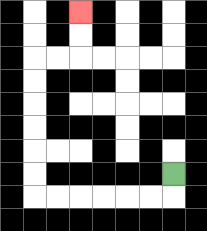{'start': '[7, 7]', 'end': '[3, 0]', 'path_directions': 'D,L,L,L,L,L,L,U,U,U,U,U,U,R,R,U,U', 'path_coordinates': '[[7, 7], [7, 8], [6, 8], [5, 8], [4, 8], [3, 8], [2, 8], [1, 8], [1, 7], [1, 6], [1, 5], [1, 4], [1, 3], [1, 2], [2, 2], [3, 2], [3, 1], [3, 0]]'}